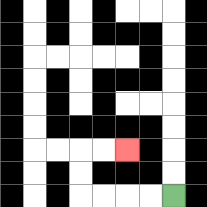{'start': '[7, 8]', 'end': '[5, 6]', 'path_directions': 'L,L,L,L,U,U,R,R', 'path_coordinates': '[[7, 8], [6, 8], [5, 8], [4, 8], [3, 8], [3, 7], [3, 6], [4, 6], [5, 6]]'}